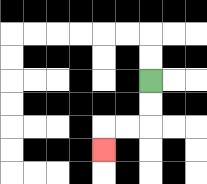{'start': '[6, 3]', 'end': '[4, 6]', 'path_directions': 'D,D,L,L,D', 'path_coordinates': '[[6, 3], [6, 4], [6, 5], [5, 5], [4, 5], [4, 6]]'}